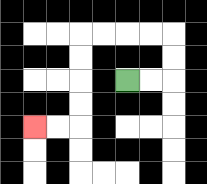{'start': '[5, 3]', 'end': '[1, 5]', 'path_directions': 'R,R,U,U,L,L,L,L,D,D,D,D,L,L', 'path_coordinates': '[[5, 3], [6, 3], [7, 3], [7, 2], [7, 1], [6, 1], [5, 1], [4, 1], [3, 1], [3, 2], [3, 3], [3, 4], [3, 5], [2, 5], [1, 5]]'}